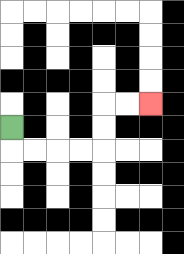{'start': '[0, 5]', 'end': '[6, 4]', 'path_directions': 'D,R,R,R,R,U,U,R,R', 'path_coordinates': '[[0, 5], [0, 6], [1, 6], [2, 6], [3, 6], [4, 6], [4, 5], [4, 4], [5, 4], [6, 4]]'}